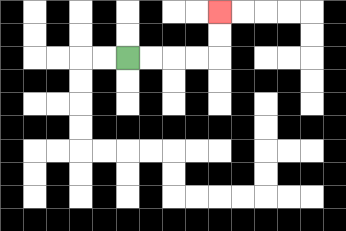{'start': '[5, 2]', 'end': '[9, 0]', 'path_directions': 'R,R,R,R,U,U', 'path_coordinates': '[[5, 2], [6, 2], [7, 2], [8, 2], [9, 2], [9, 1], [9, 0]]'}